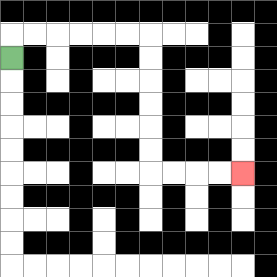{'start': '[0, 2]', 'end': '[10, 7]', 'path_directions': 'U,R,R,R,R,R,R,D,D,D,D,D,D,R,R,R,R', 'path_coordinates': '[[0, 2], [0, 1], [1, 1], [2, 1], [3, 1], [4, 1], [5, 1], [6, 1], [6, 2], [6, 3], [6, 4], [6, 5], [6, 6], [6, 7], [7, 7], [8, 7], [9, 7], [10, 7]]'}